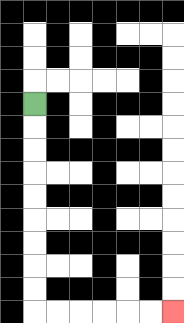{'start': '[1, 4]', 'end': '[7, 13]', 'path_directions': 'D,D,D,D,D,D,D,D,D,R,R,R,R,R,R', 'path_coordinates': '[[1, 4], [1, 5], [1, 6], [1, 7], [1, 8], [1, 9], [1, 10], [1, 11], [1, 12], [1, 13], [2, 13], [3, 13], [4, 13], [5, 13], [6, 13], [7, 13]]'}